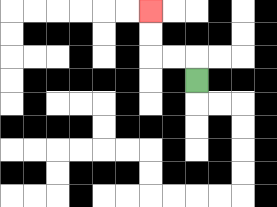{'start': '[8, 3]', 'end': '[6, 0]', 'path_directions': 'U,L,L,U,U', 'path_coordinates': '[[8, 3], [8, 2], [7, 2], [6, 2], [6, 1], [6, 0]]'}